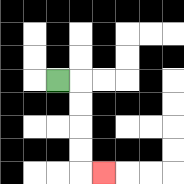{'start': '[2, 3]', 'end': '[4, 7]', 'path_directions': 'R,D,D,D,D,R', 'path_coordinates': '[[2, 3], [3, 3], [3, 4], [3, 5], [3, 6], [3, 7], [4, 7]]'}